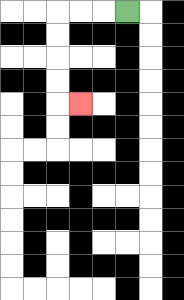{'start': '[5, 0]', 'end': '[3, 4]', 'path_directions': 'L,L,L,D,D,D,D,R', 'path_coordinates': '[[5, 0], [4, 0], [3, 0], [2, 0], [2, 1], [2, 2], [2, 3], [2, 4], [3, 4]]'}